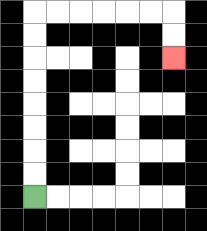{'start': '[1, 8]', 'end': '[7, 2]', 'path_directions': 'U,U,U,U,U,U,U,U,R,R,R,R,R,R,D,D', 'path_coordinates': '[[1, 8], [1, 7], [1, 6], [1, 5], [1, 4], [1, 3], [1, 2], [1, 1], [1, 0], [2, 0], [3, 0], [4, 0], [5, 0], [6, 0], [7, 0], [7, 1], [7, 2]]'}